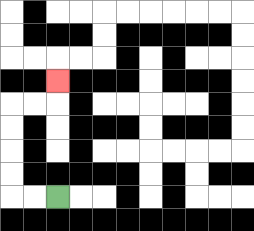{'start': '[2, 8]', 'end': '[2, 3]', 'path_directions': 'L,L,U,U,U,U,R,R,U', 'path_coordinates': '[[2, 8], [1, 8], [0, 8], [0, 7], [0, 6], [0, 5], [0, 4], [1, 4], [2, 4], [2, 3]]'}